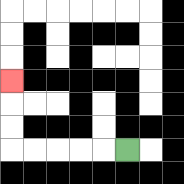{'start': '[5, 6]', 'end': '[0, 3]', 'path_directions': 'L,L,L,L,L,U,U,U', 'path_coordinates': '[[5, 6], [4, 6], [3, 6], [2, 6], [1, 6], [0, 6], [0, 5], [0, 4], [0, 3]]'}